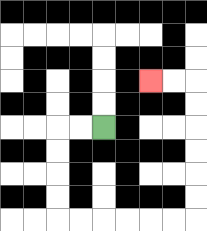{'start': '[4, 5]', 'end': '[6, 3]', 'path_directions': 'L,L,D,D,D,D,R,R,R,R,R,R,U,U,U,U,U,U,L,L', 'path_coordinates': '[[4, 5], [3, 5], [2, 5], [2, 6], [2, 7], [2, 8], [2, 9], [3, 9], [4, 9], [5, 9], [6, 9], [7, 9], [8, 9], [8, 8], [8, 7], [8, 6], [8, 5], [8, 4], [8, 3], [7, 3], [6, 3]]'}